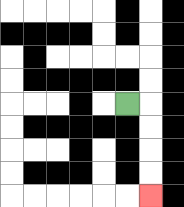{'start': '[5, 4]', 'end': '[6, 8]', 'path_directions': 'R,D,D,D,D', 'path_coordinates': '[[5, 4], [6, 4], [6, 5], [6, 6], [6, 7], [6, 8]]'}